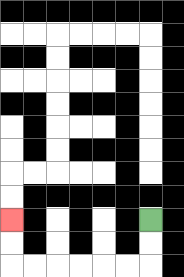{'start': '[6, 9]', 'end': '[0, 9]', 'path_directions': 'D,D,L,L,L,L,L,L,U,U', 'path_coordinates': '[[6, 9], [6, 10], [6, 11], [5, 11], [4, 11], [3, 11], [2, 11], [1, 11], [0, 11], [0, 10], [0, 9]]'}